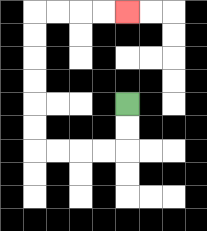{'start': '[5, 4]', 'end': '[5, 0]', 'path_directions': 'D,D,L,L,L,L,U,U,U,U,U,U,R,R,R,R', 'path_coordinates': '[[5, 4], [5, 5], [5, 6], [4, 6], [3, 6], [2, 6], [1, 6], [1, 5], [1, 4], [1, 3], [1, 2], [1, 1], [1, 0], [2, 0], [3, 0], [4, 0], [5, 0]]'}